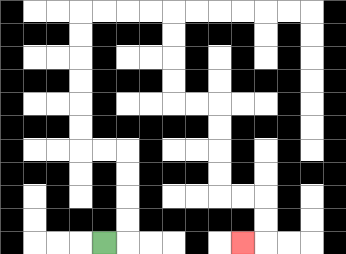{'start': '[4, 10]', 'end': '[10, 10]', 'path_directions': 'R,U,U,U,U,L,L,U,U,U,U,U,U,R,R,R,R,D,D,D,D,R,R,D,D,D,D,R,R,D,D,L', 'path_coordinates': '[[4, 10], [5, 10], [5, 9], [5, 8], [5, 7], [5, 6], [4, 6], [3, 6], [3, 5], [3, 4], [3, 3], [3, 2], [3, 1], [3, 0], [4, 0], [5, 0], [6, 0], [7, 0], [7, 1], [7, 2], [7, 3], [7, 4], [8, 4], [9, 4], [9, 5], [9, 6], [9, 7], [9, 8], [10, 8], [11, 8], [11, 9], [11, 10], [10, 10]]'}